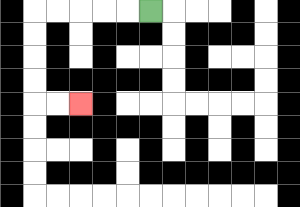{'start': '[6, 0]', 'end': '[3, 4]', 'path_directions': 'L,L,L,L,L,D,D,D,D,R,R', 'path_coordinates': '[[6, 0], [5, 0], [4, 0], [3, 0], [2, 0], [1, 0], [1, 1], [1, 2], [1, 3], [1, 4], [2, 4], [3, 4]]'}